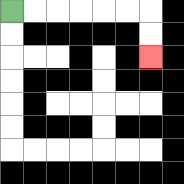{'start': '[0, 0]', 'end': '[6, 2]', 'path_directions': 'R,R,R,R,R,R,D,D', 'path_coordinates': '[[0, 0], [1, 0], [2, 0], [3, 0], [4, 0], [5, 0], [6, 0], [6, 1], [6, 2]]'}